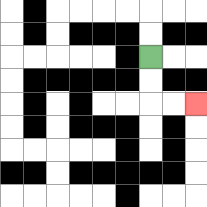{'start': '[6, 2]', 'end': '[8, 4]', 'path_directions': 'D,D,R,R', 'path_coordinates': '[[6, 2], [6, 3], [6, 4], [7, 4], [8, 4]]'}